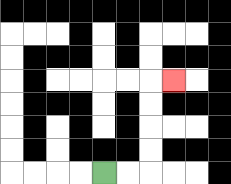{'start': '[4, 7]', 'end': '[7, 3]', 'path_directions': 'R,R,U,U,U,U,R', 'path_coordinates': '[[4, 7], [5, 7], [6, 7], [6, 6], [6, 5], [6, 4], [6, 3], [7, 3]]'}